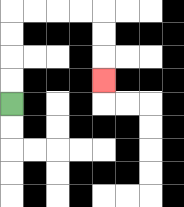{'start': '[0, 4]', 'end': '[4, 3]', 'path_directions': 'U,U,U,U,R,R,R,R,D,D,D', 'path_coordinates': '[[0, 4], [0, 3], [0, 2], [0, 1], [0, 0], [1, 0], [2, 0], [3, 0], [4, 0], [4, 1], [4, 2], [4, 3]]'}